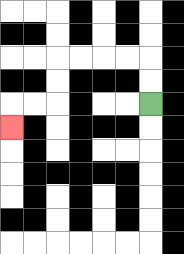{'start': '[6, 4]', 'end': '[0, 5]', 'path_directions': 'U,U,L,L,L,L,D,D,L,L,D', 'path_coordinates': '[[6, 4], [6, 3], [6, 2], [5, 2], [4, 2], [3, 2], [2, 2], [2, 3], [2, 4], [1, 4], [0, 4], [0, 5]]'}